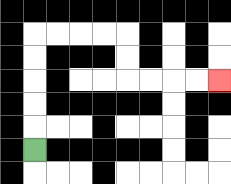{'start': '[1, 6]', 'end': '[9, 3]', 'path_directions': 'U,U,U,U,U,R,R,R,R,D,D,R,R,R,R', 'path_coordinates': '[[1, 6], [1, 5], [1, 4], [1, 3], [1, 2], [1, 1], [2, 1], [3, 1], [4, 1], [5, 1], [5, 2], [5, 3], [6, 3], [7, 3], [8, 3], [9, 3]]'}